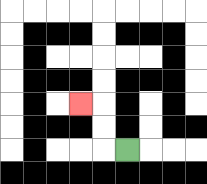{'start': '[5, 6]', 'end': '[3, 4]', 'path_directions': 'L,U,U,L', 'path_coordinates': '[[5, 6], [4, 6], [4, 5], [4, 4], [3, 4]]'}